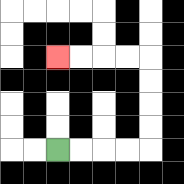{'start': '[2, 6]', 'end': '[2, 2]', 'path_directions': 'R,R,R,R,U,U,U,U,L,L,L,L', 'path_coordinates': '[[2, 6], [3, 6], [4, 6], [5, 6], [6, 6], [6, 5], [6, 4], [6, 3], [6, 2], [5, 2], [4, 2], [3, 2], [2, 2]]'}